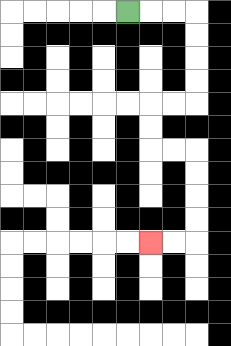{'start': '[5, 0]', 'end': '[6, 10]', 'path_directions': 'R,R,R,D,D,D,D,L,L,D,D,R,R,D,D,D,D,L,L', 'path_coordinates': '[[5, 0], [6, 0], [7, 0], [8, 0], [8, 1], [8, 2], [8, 3], [8, 4], [7, 4], [6, 4], [6, 5], [6, 6], [7, 6], [8, 6], [8, 7], [8, 8], [8, 9], [8, 10], [7, 10], [6, 10]]'}